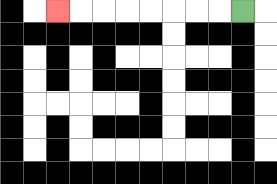{'start': '[10, 0]', 'end': '[2, 0]', 'path_directions': 'L,L,L,L,L,L,L,L', 'path_coordinates': '[[10, 0], [9, 0], [8, 0], [7, 0], [6, 0], [5, 0], [4, 0], [3, 0], [2, 0]]'}